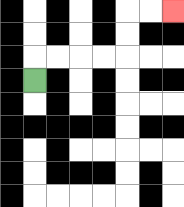{'start': '[1, 3]', 'end': '[7, 0]', 'path_directions': 'U,R,R,R,R,U,U,R,R', 'path_coordinates': '[[1, 3], [1, 2], [2, 2], [3, 2], [4, 2], [5, 2], [5, 1], [5, 0], [6, 0], [7, 0]]'}